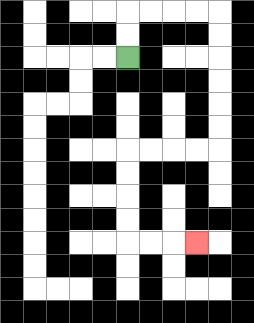{'start': '[5, 2]', 'end': '[8, 10]', 'path_directions': 'U,U,R,R,R,R,D,D,D,D,D,D,L,L,L,L,D,D,D,D,R,R,R', 'path_coordinates': '[[5, 2], [5, 1], [5, 0], [6, 0], [7, 0], [8, 0], [9, 0], [9, 1], [9, 2], [9, 3], [9, 4], [9, 5], [9, 6], [8, 6], [7, 6], [6, 6], [5, 6], [5, 7], [5, 8], [5, 9], [5, 10], [6, 10], [7, 10], [8, 10]]'}